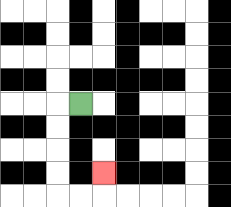{'start': '[3, 4]', 'end': '[4, 7]', 'path_directions': 'L,D,D,D,D,R,R,U', 'path_coordinates': '[[3, 4], [2, 4], [2, 5], [2, 6], [2, 7], [2, 8], [3, 8], [4, 8], [4, 7]]'}